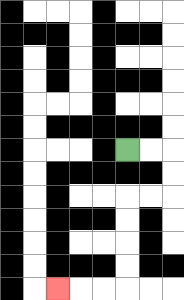{'start': '[5, 6]', 'end': '[2, 12]', 'path_directions': 'R,R,D,D,L,L,D,D,D,D,L,L,L', 'path_coordinates': '[[5, 6], [6, 6], [7, 6], [7, 7], [7, 8], [6, 8], [5, 8], [5, 9], [5, 10], [5, 11], [5, 12], [4, 12], [3, 12], [2, 12]]'}